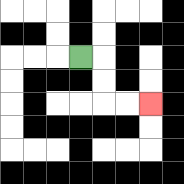{'start': '[3, 2]', 'end': '[6, 4]', 'path_directions': 'R,D,D,R,R', 'path_coordinates': '[[3, 2], [4, 2], [4, 3], [4, 4], [5, 4], [6, 4]]'}